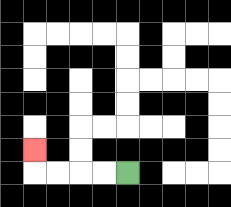{'start': '[5, 7]', 'end': '[1, 6]', 'path_directions': 'L,L,L,L,U', 'path_coordinates': '[[5, 7], [4, 7], [3, 7], [2, 7], [1, 7], [1, 6]]'}